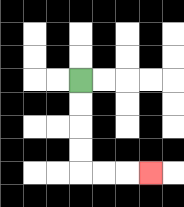{'start': '[3, 3]', 'end': '[6, 7]', 'path_directions': 'D,D,D,D,R,R,R', 'path_coordinates': '[[3, 3], [3, 4], [3, 5], [3, 6], [3, 7], [4, 7], [5, 7], [6, 7]]'}